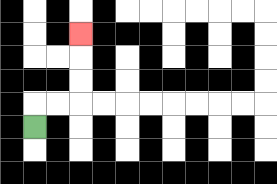{'start': '[1, 5]', 'end': '[3, 1]', 'path_directions': 'U,R,R,U,U,U', 'path_coordinates': '[[1, 5], [1, 4], [2, 4], [3, 4], [3, 3], [3, 2], [3, 1]]'}